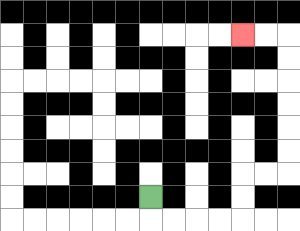{'start': '[6, 8]', 'end': '[10, 1]', 'path_directions': 'D,R,R,R,R,U,U,R,R,U,U,U,U,U,U,L,L', 'path_coordinates': '[[6, 8], [6, 9], [7, 9], [8, 9], [9, 9], [10, 9], [10, 8], [10, 7], [11, 7], [12, 7], [12, 6], [12, 5], [12, 4], [12, 3], [12, 2], [12, 1], [11, 1], [10, 1]]'}